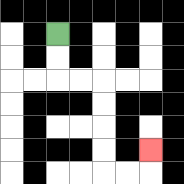{'start': '[2, 1]', 'end': '[6, 6]', 'path_directions': 'D,D,R,R,D,D,D,D,R,R,U', 'path_coordinates': '[[2, 1], [2, 2], [2, 3], [3, 3], [4, 3], [4, 4], [4, 5], [4, 6], [4, 7], [5, 7], [6, 7], [6, 6]]'}